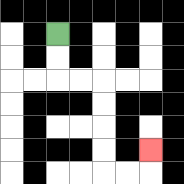{'start': '[2, 1]', 'end': '[6, 6]', 'path_directions': 'D,D,R,R,D,D,D,D,R,R,U', 'path_coordinates': '[[2, 1], [2, 2], [2, 3], [3, 3], [4, 3], [4, 4], [4, 5], [4, 6], [4, 7], [5, 7], [6, 7], [6, 6]]'}